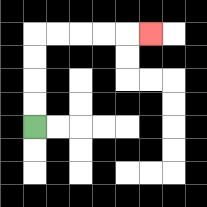{'start': '[1, 5]', 'end': '[6, 1]', 'path_directions': 'U,U,U,U,R,R,R,R,R', 'path_coordinates': '[[1, 5], [1, 4], [1, 3], [1, 2], [1, 1], [2, 1], [3, 1], [4, 1], [5, 1], [6, 1]]'}